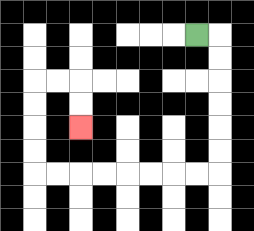{'start': '[8, 1]', 'end': '[3, 5]', 'path_directions': 'R,D,D,D,D,D,D,L,L,L,L,L,L,L,L,U,U,U,U,R,R,D,D', 'path_coordinates': '[[8, 1], [9, 1], [9, 2], [9, 3], [9, 4], [9, 5], [9, 6], [9, 7], [8, 7], [7, 7], [6, 7], [5, 7], [4, 7], [3, 7], [2, 7], [1, 7], [1, 6], [1, 5], [1, 4], [1, 3], [2, 3], [3, 3], [3, 4], [3, 5]]'}